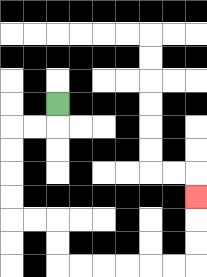{'start': '[2, 4]', 'end': '[8, 8]', 'path_directions': 'D,L,L,D,D,D,D,R,R,D,D,R,R,R,R,R,R,U,U,U', 'path_coordinates': '[[2, 4], [2, 5], [1, 5], [0, 5], [0, 6], [0, 7], [0, 8], [0, 9], [1, 9], [2, 9], [2, 10], [2, 11], [3, 11], [4, 11], [5, 11], [6, 11], [7, 11], [8, 11], [8, 10], [8, 9], [8, 8]]'}